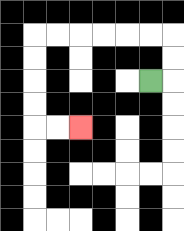{'start': '[6, 3]', 'end': '[3, 5]', 'path_directions': 'R,U,U,L,L,L,L,L,L,D,D,D,D,R,R', 'path_coordinates': '[[6, 3], [7, 3], [7, 2], [7, 1], [6, 1], [5, 1], [4, 1], [3, 1], [2, 1], [1, 1], [1, 2], [1, 3], [1, 4], [1, 5], [2, 5], [3, 5]]'}